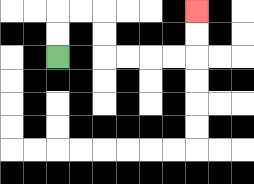{'start': '[2, 2]', 'end': '[8, 0]', 'path_directions': 'U,U,R,R,D,D,R,R,R,R,U,U', 'path_coordinates': '[[2, 2], [2, 1], [2, 0], [3, 0], [4, 0], [4, 1], [4, 2], [5, 2], [6, 2], [7, 2], [8, 2], [8, 1], [8, 0]]'}